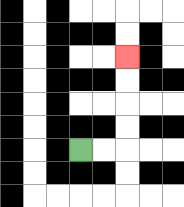{'start': '[3, 6]', 'end': '[5, 2]', 'path_directions': 'R,R,U,U,U,U', 'path_coordinates': '[[3, 6], [4, 6], [5, 6], [5, 5], [5, 4], [5, 3], [5, 2]]'}